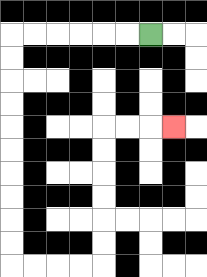{'start': '[6, 1]', 'end': '[7, 5]', 'path_directions': 'L,L,L,L,L,L,D,D,D,D,D,D,D,D,D,D,R,R,R,R,U,U,U,U,U,U,R,R,R', 'path_coordinates': '[[6, 1], [5, 1], [4, 1], [3, 1], [2, 1], [1, 1], [0, 1], [0, 2], [0, 3], [0, 4], [0, 5], [0, 6], [0, 7], [0, 8], [0, 9], [0, 10], [0, 11], [1, 11], [2, 11], [3, 11], [4, 11], [4, 10], [4, 9], [4, 8], [4, 7], [4, 6], [4, 5], [5, 5], [6, 5], [7, 5]]'}